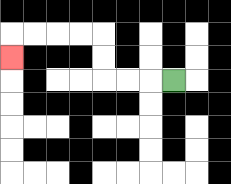{'start': '[7, 3]', 'end': '[0, 2]', 'path_directions': 'L,L,L,U,U,L,L,L,L,D', 'path_coordinates': '[[7, 3], [6, 3], [5, 3], [4, 3], [4, 2], [4, 1], [3, 1], [2, 1], [1, 1], [0, 1], [0, 2]]'}